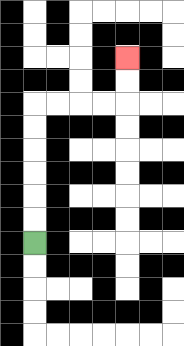{'start': '[1, 10]', 'end': '[5, 2]', 'path_directions': 'U,U,U,U,U,U,R,R,R,R,U,U', 'path_coordinates': '[[1, 10], [1, 9], [1, 8], [1, 7], [1, 6], [1, 5], [1, 4], [2, 4], [3, 4], [4, 4], [5, 4], [5, 3], [5, 2]]'}